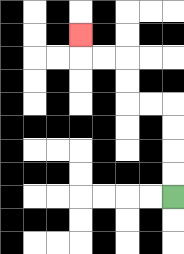{'start': '[7, 8]', 'end': '[3, 1]', 'path_directions': 'U,U,U,U,L,L,U,U,L,L,U', 'path_coordinates': '[[7, 8], [7, 7], [7, 6], [7, 5], [7, 4], [6, 4], [5, 4], [5, 3], [5, 2], [4, 2], [3, 2], [3, 1]]'}